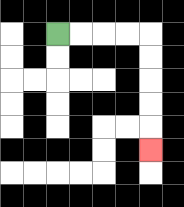{'start': '[2, 1]', 'end': '[6, 6]', 'path_directions': 'R,R,R,R,D,D,D,D,D', 'path_coordinates': '[[2, 1], [3, 1], [4, 1], [5, 1], [6, 1], [6, 2], [6, 3], [6, 4], [6, 5], [6, 6]]'}